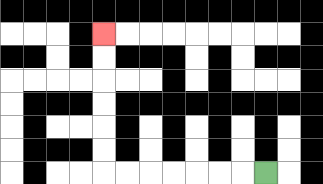{'start': '[11, 7]', 'end': '[4, 1]', 'path_directions': 'L,L,L,L,L,L,L,U,U,U,U,U,U', 'path_coordinates': '[[11, 7], [10, 7], [9, 7], [8, 7], [7, 7], [6, 7], [5, 7], [4, 7], [4, 6], [4, 5], [4, 4], [4, 3], [4, 2], [4, 1]]'}